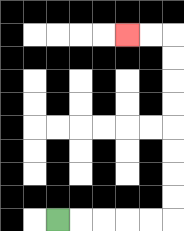{'start': '[2, 9]', 'end': '[5, 1]', 'path_directions': 'R,R,R,R,R,U,U,U,U,U,U,U,U,L,L', 'path_coordinates': '[[2, 9], [3, 9], [4, 9], [5, 9], [6, 9], [7, 9], [7, 8], [7, 7], [7, 6], [7, 5], [7, 4], [7, 3], [7, 2], [7, 1], [6, 1], [5, 1]]'}